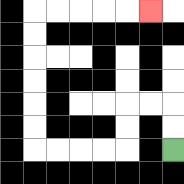{'start': '[7, 6]', 'end': '[6, 0]', 'path_directions': 'U,U,L,L,D,D,L,L,L,L,U,U,U,U,U,U,R,R,R,R,R', 'path_coordinates': '[[7, 6], [7, 5], [7, 4], [6, 4], [5, 4], [5, 5], [5, 6], [4, 6], [3, 6], [2, 6], [1, 6], [1, 5], [1, 4], [1, 3], [1, 2], [1, 1], [1, 0], [2, 0], [3, 0], [4, 0], [5, 0], [6, 0]]'}